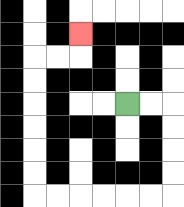{'start': '[5, 4]', 'end': '[3, 1]', 'path_directions': 'R,R,D,D,D,D,L,L,L,L,L,L,U,U,U,U,U,U,R,R,U', 'path_coordinates': '[[5, 4], [6, 4], [7, 4], [7, 5], [7, 6], [7, 7], [7, 8], [6, 8], [5, 8], [4, 8], [3, 8], [2, 8], [1, 8], [1, 7], [1, 6], [1, 5], [1, 4], [1, 3], [1, 2], [2, 2], [3, 2], [3, 1]]'}